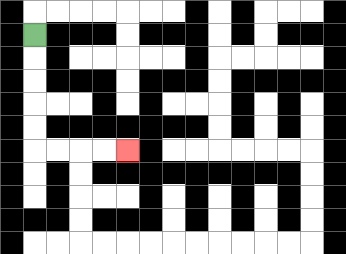{'start': '[1, 1]', 'end': '[5, 6]', 'path_directions': 'D,D,D,D,D,R,R,R,R', 'path_coordinates': '[[1, 1], [1, 2], [1, 3], [1, 4], [1, 5], [1, 6], [2, 6], [3, 6], [4, 6], [5, 6]]'}